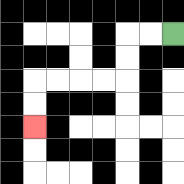{'start': '[7, 1]', 'end': '[1, 5]', 'path_directions': 'L,L,D,D,L,L,L,L,D,D', 'path_coordinates': '[[7, 1], [6, 1], [5, 1], [5, 2], [5, 3], [4, 3], [3, 3], [2, 3], [1, 3], [1, 4], [1, 5]]'}